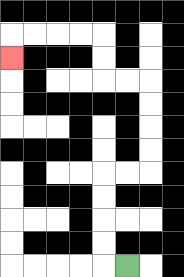{'start': '[5, 11]', 'end': '[0, 2]', 'path_directions': 'L,U,U,U,U,R,R,U,U,U,U,L,L,U,U,L,L,L,L,D', 'path_coordinates': '[[5, 11], [4, 11], [4, 10], [4, 9], [4, 8], [4, 7], [5, 7], [6, 7], [6, 6], [6, 5], [6, 4], [6, 3], [5, 3], [4, 3], [4, 2], [4, 1], [3, 1], [2, 1], [1, 1], [0, 1], [0, 2]]'}